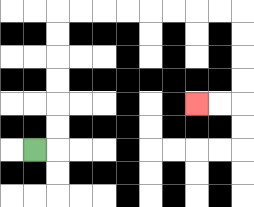{'start': '[1, 6]', 'end': '[8, 4]', 'path_directions': 'R,U,U,U,U,U,U,R,R,R,R,R,R,R,R,D,D,D,D,L,L', 'path_coordinates': '[[1, 6], [2, 6], [2, 5], [2, 4], [2, 3], [2, 2], [2, 1], [2, 0], [3, 0], [4, 0], [5, 0], [6, 0], [7, 0], [8, 0], [9, 0], [10, 0], [10, 1], [10, 2], [10, 3], [10, 4], [9, 4], [8, 4]]'}